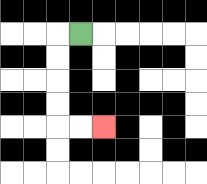{'start': '[3, 1]', 'end': '[4, 5]', 'path_directions': 'L,D,D,D,D,R,R', 'path_coordinates': '[[3, 1], [2, 1], [2, 2], [2, 3], [2, 4], [2, 5], [3, 5], [4, 5]]'}